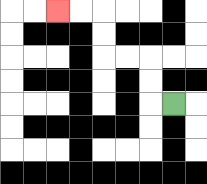{'start': '[7, 4]', 'end': '[2, 0]', 'path_directions': 'L,U,U,L,L,U,U,L,L', 'path_coordinates': '[[7, 4], [6, 4], [6, 3], [6, 2], [5, 2], [4, 2], [4, 1], [4, 0], [3, 0], [2, 0]]'}